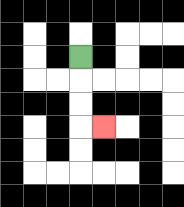{'start': '[3, 2]', 'end': '[4, 5]', 'path_directions': 'D,D,D,R', 'path_coordinates': '[[3, 2], [3, 3], [3, 4], [3, 5], [4, 5]]'}